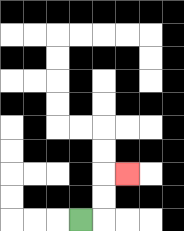{'start': '[3, 9]', 'end': '[5, 7]', 'path_directions': 'R,U,U,R', 'path_coordinates': '[[3, 9], [4, 9], [4, 8], [4, 7], [5, 7]]'}